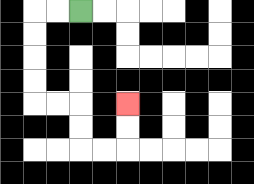{'start': '[3, 0]', 'end': '[5, 4]', 'path_directions': 'L,L,D,D,D,D,R,R,D,D,R,R,U,U', 'path_coordinates': '[[3, 0], [2, 0], [1, 0], [1, 1], [1, 2], [1, 3], [1, 4], [2, 4], [3, 4], [3, 5], [3, 6], [4, 6], [5, 6], [5, 5], [5, 4]]'}